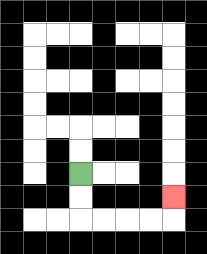{'start': '[3, 7]', 'end': '[7, 8]', 'path_directions': 'D,D,R,R,R,R,U', 'path_coordinates': '[[3, 7], [3, 8], [3, 9], [4, 9], [5, 9], [6, 9], [7, 9], [7, 8]]'}